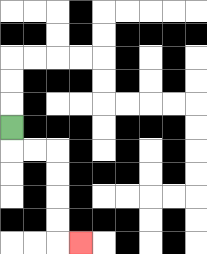{'start': '[0, 5]', 'end': '[3, 10]', 'path_directions': 'D,R,R,D,D,D,D,R', 'path_coordinates': '[[0, 5], [0, 6], [1, 6], [2, 6], [2, 7], [2, 8], [2, 9], [2, 10], [3, 10]]'}